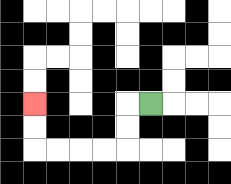{'start': '[6, 4]', 'end': '[1, 4]', 'path_directions': 'L,D,D,L,L,L,L,U,U', 'path_coordinates': '[[6, 4], [5, 4], [5, 5], [5, 6], [4, 6], [3, 6], [2, 6], [1, 6], [1, 5], [1, 4]]'}